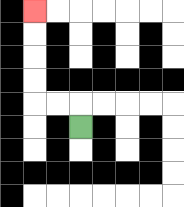{'start': '[3, 5]', 'end': '[1, 0]', 'path_directions': 'U,L,L,U,U,U,U', 'path_coordinates': '[[3, 5], [3, 4], [2, 4], [1, 4], [1, 3], [1, 2], [1, 1], [1, 0]]'}